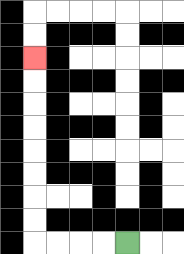{'start': '[5, 10]', 'end': '[1, 2]', 'path_directions': 'L,L,L,L,U,U,U,U,U,U,U,U', 'path_coordinates': '[[5, 10], [4, 10], [3, 10], [2, 10], [1, 10], [1, 9], [1, 8], [1, 7], [1, 6], [1, 5], [1, 4], [1, 3], [1, 2]]'}